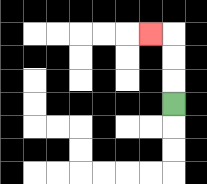{'start': '[7, 4]', 'end': '[6, 1]', 'path_directions': 'U,U,U,L', 'path_coordinates': '[[7, 4], [7, 3], [7, 2], [7, 1], [6, 1]]'}